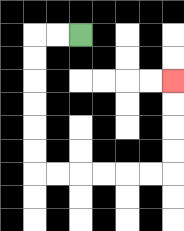{'start': '[3, 1]', 'end': '[7, 3]', 'path_directions': 'L,L,D,D,D,D,D,D,R,R,R,R,R,R,U,U,U,U', 'path_coordinates': '[[3, 1], [2, 1], [1, 1], [1, 2], [1, 3], [1, 4], [1, 5], [1, 6], [1, 7], [2, 7], [3, 7], [4, 7], [5, 7], [6, 7], [7, 7], [7, 6], [7, 5], [7, 4], [7, 3]]'}